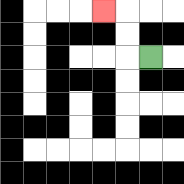{'start': '[6, 2]', 'end': '[4, 0]', 'path_directions': 'L,U,U,L', 'path_coordinates': '[[6, 2], [5, 2], [5, 1], [5, 0], [4, 0]]'}